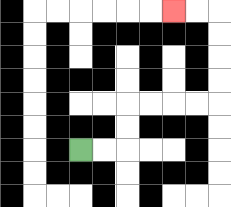{'start': '[3, 6]', 'end': '[7, 0]', 'path_directions': 'R,R,U,U,R,R,R,R,U,U,U,U,L,L', 'path_coordinates': '[[3, 6], [4, 6], [5, 6], [5, 5], [5, 4], [6, 4], [7, 4], [8, 4], [9, 4], [9, 3], [9, 2], [9, 1], [9, 0], [8, 0], [7, 0]]'}